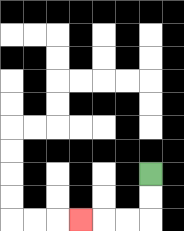{'start': '[6, 7]', 'end': '[3, 9]', 'path_directions': 'D,D,L,L,L', 'path_coordinates': '[[6, 7], [6, 8], [6, 9], [5, 9], [4, 9], [3, 9]]'}